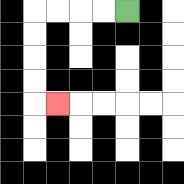{'start': '[5, 0]', 'end': '[2, 4]', 'path_directions': 'L,L,L,L,D,D,D,D,R', 'path_coordinates': '[[5, 0], [4, 0], [3, 0], [2, 0], [1, 0], [1, 1], [1, 2], [1, 3], [1, 4], [2, 4]]'}